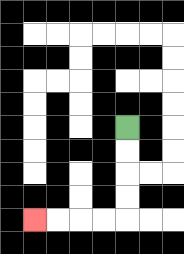{'start': '[5, 5]', 'end': '[1, 9]', 'path_directions': 'D,D,D,D,L,L,L,L', 'path_coordinates': '[[5, 5], [5, 6], [5, 7], [5, 8], [5, 9], [4, 9], [3, 9], [2, 9], [1, 9]]'}